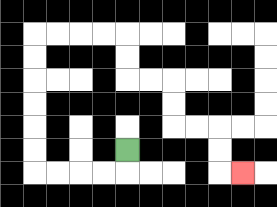{'start': '[5, 6]', 'end': '[10, 7]', 'path_directions': 'D,L,L,L,L,U,U,U,U,U,U,R,R,R,R,D,D,R,R,D,D,R,R,D,D,R', 'path_coordinates': '[[5, 6], [5, 7], [4, 7], [3, 7], [2, 7], [1, 7], [1, 6], [1, 5], [1, 4], [1, 3], [1, 2], [1, 1], [2, 1], [3, 1], [4, 1], [5, 1], [5, 2], [5, 3], [6, 3], [7, 3], [7, 4], [7, 5], [8, 5], [9, 5], [9, 6], [9, 7], [10, 7]]'}